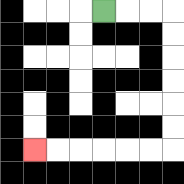{'start': '[4, 0]', 'end': '[1, 6]', 'path_directions': 'R,R,R,D,D,D,D,D,D,L,L,L,L,L,L', 'path_coordinates': '[[4, 0], [5, 0], [6, 0], [7, 0], [7, 1], [7, 2], [7, 3], [7, 4], [7, 5], [7, 6], [6, 6], [5, 6], [4, 6], [3, 6], [2, 6], [1, 6]]'}